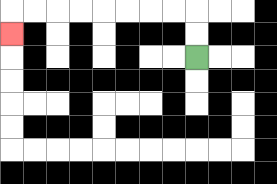{'start': '[8, 2]', 'end': '[0, 1]', 'path_directions': 'U,U,L,L,L,L,L,L,L,L,D', 'path_coordinates': '[[8, 2], [8, 1], [8, 0], [7, 0], [6, 0], [5, 0], [4, 0], [3, 0], [2, 0], [1, 0], [0, 0], [0, 1]]'}